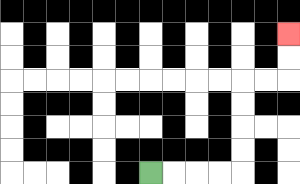{'start': '[6, 7]', 'end': '[12, 1]', 'path_directions': 'R,R,R,R,U,U,U,U,R,R,U,U', 'path_coordinates': '[[6, 7], [7, 7], [8, 7], [9, 7], [10, 7], [10, 6], [10, 5], [10, 4], [10, 3], [11, 3], [12, 3], [12, 2], [12, 1]]'}